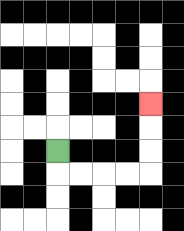{'start': '[2, 6]', 'end': '[6, 4]', 'path_directions': 'D,R,R,R,R,U,U,U', 'path_coordinates': '[[2, 6], [2, 7], [3, 7], [4, 7], [5, 7], [6, 7], [6, 6], [6, 5], [6, 4]]'}